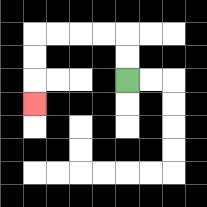{'start': '[5, 3]', 'end': '[1, 4]', 'path_directions': 'U,U,L,L,L,L,D,D,D', 'path_coordinates': '[[5, 3], [5, 2], [5, 1], [4, 1], [3, 1], [2, 1], [1, 1], [1, 2], [1, 3], [1, 4]]'}